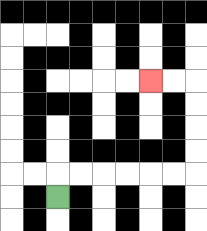{'start': '[2, 8]', 'end': '[6, 3]', 'path_directions': 'U,R,R,R,R,R,R,U,U,U,U,L,L', 'path_coordinates': '[[2, 8], [2, 7], [3, 7], [4, 7], [5, 7], [6, 7], [7, 7], [8, 7], [8, 6], [8, 5], [8, 4], [8, 3], [7, 3], [6, 3]]'}